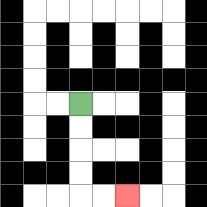{'start': '[3, 4]', 'end': '[5, 8]', 'path_directions': 'D,D,D,D,R,R', 'path_coordinates': '[[3, 4], [3, 5], [3, 6], [3, 7], [3, 8], [4, 8], [5, 8]]'}